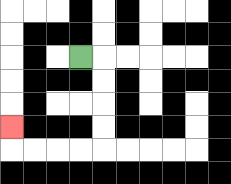{'start': '[3, 2]', 'end': '[0, 5]', 'path_directions': 'R,D,D,D,D,L,L,L,L,U', 'path_coordinates': '[[3, 2], [4, 2], [4, 3], [4, 4], [4, 5], [4, 6], [3, 6], [2, 6], [1, 6], [0, 6], [0, 5]]'}